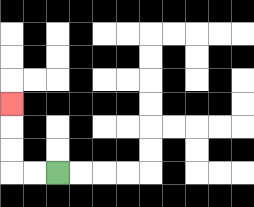{'start': '[2, 7]', 'end': '[0, 4]', 'path_directions': 'L,L,U,U,U', 'path_coordinates': '[[2, 7], [1, 7], [0, 7], [0, 6], [0, 5], [0, 4]]'}